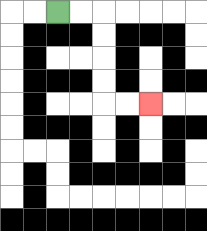{'start': '[2, 0]', 'end': '[6, 4]', 'path_directions': 'R,R,D,D,D,D,R,R', 'path_coordinates': '[[2, 0], [3, 0], [4, 0], [4, 1], [4, 2], [4, 3], [4, 4], [5, 4], [6, 4]]'}